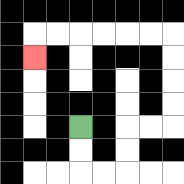{'start': '[3, 5]', 'end': '[1, 2]', 'path_directions': 'D,D,R,R,U,U,R,R,U,U,U,U,L,L,L,L,L,L,D', 'path_coordinates': '[[3, 5], [3, 6], [3, 7], [4, 7], [5, 7], [5, 6], [5, 5], [6, 5], [7, 5], [7, 4], [7, 3], [7, 2], [7, 1], [6, 1], [5, 1], [4, 1], [3, 1], [2, 1], [1, 1], [1, 2]]'}